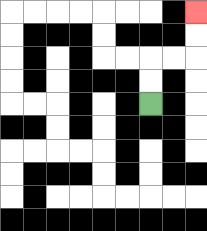{'start': '[6, 4]', 'end': '[8, 0]', 'path_directions': 'U,U,R,R,U,U', 'path_coordinates': '[[6, 4], [6, 3], [6, 2], [7, 2], [8, 2], [8, 1], [8, 0]]'}